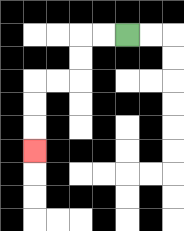{'start': '[5, 1]', 'end': '[1, 6]', 'path_directions': 'L,L,D,D,L,L,D,D,D', 'path_coordinates': '[[5, 1], [4, 1], [3, 1], [3, 2], [3, 3], [2, 3], [1, 3], [1, 4], [1, 5], [1, 6]]'}